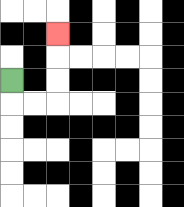{'start': '[0, 3]', 'end': '[2, 1]', 'path_directions': 'D,R,R,U,U,U', 'path_coordinates': '[[0, 3], [0, 4], [1, 4], [2, 4], [2, 3], [2, 2], [2, 1]]'}